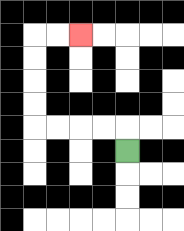{'start': '[5, 6]', 'end': '[3, 1]', 'path_directions': 'U,L,L,L,L,U,U,U,U,R,R', 'path_coordinates': '[[5, 6], [5, 5], [4, 5], [3, 5], [2, 5], [1, 5], [1, 4], [1, 3], [1, 2], [1, 1], [2, 1], [3, 1]]'}